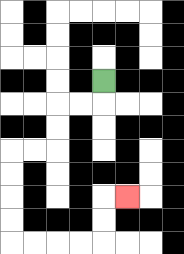{'start': '[4, 3]', 'end': '[5, 8]', 'path_directions': 'D,L,L,D,D,L,L,D,D,D,D,R,R,R,R,U,U,R', 'path_coordinates': '[[4, 3], [4, 4], [3, 4], [2, 4], [2, 5], [2, 6], [1, 6], [0, 6], [0, 7], [0, 8], [0, 9], [0, 10], [1, 10], [2, 10], [3, 10], [4, 10], [4, 9], [4, 8], [5, 8]]'}